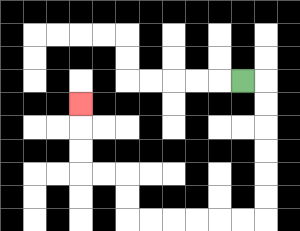{'start': '[10, 3]', 'end': '[3, 4]', 'path_directions': 'R,D,D,D,D,D,D,L,L,L,L,L,L,U,U,L,L,U,U,U', 'path_coordinates': '[[10, 3], [11, 3], [11, 4], [11, 5], [11, 6], [11, 7], [11, 8], [11, 9], [10, 9], [9, 9], [8, 9], [7, 9], [6, 9], [5, 9], [5, 8], [5, 7], [4, 7], [3, 7], [3, 6], [3, 5], [3, 4]]'}